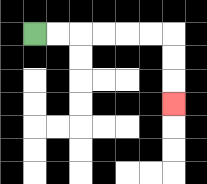{'start': '[1, 1]', 'end': '[7, 4]', 'path_directions': 'R,R,R,R,R,R,D,D,D', 'path_coordinates': '[[1, 1], [2, 1], [3, 1], [4, 1], [5, 1], [6, 1], [7, 1], [7, 2], [7, 3], [7, 4]]'}